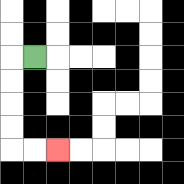{'start': '[1, 2]', 'end': '[2, 6]', 'path_directions': 'L,D,D,D,D,R,R', 'path_coordinates': '[[1, 2], [0, 2], [0, 3], [0, 4], [0, 5], [0, 6], [1, 6], [2, 6]]'}